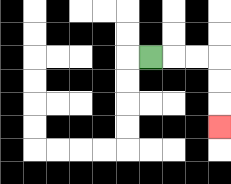{'start': '[6, 2]', 'end': '[9, 5]', 'path_directions': 'R,R,R,D,D,D', 'path_coordinates': '[[6, 2], [7, 2], [8, 2], [9, 2], [9, 3], [9, 4], [9, 5]]'}